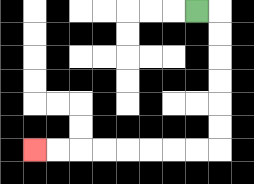{'start': '[8, 0]', 'end': '[1, 6]', 'path_directions': 'R,D,D,D,D,D,D,L,L,L,L,L,L,L,L', 'path_coordinates': '[[8, 0], [9, 0], [9, 1], [9, 2], [9, 3], [9, 4], [9, 5], [9, 6], [8, 6], [7, 6], [6, 6], [5, 6], [4, 6], [3, 6], [2, 6], [1, 6]]'}